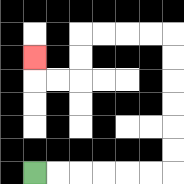{'start': '[1, 7]', 'end': '[1, 2]', 'path_directions': 'R,R,R,R,R,R,U,U,U,U,U,U,L,L,L,L,D,D,L,L,U', 'path_coordinates': '[[1, 7], [2, 7], [3, 7], [4, 7], [5, 7], [6, 7], [7, 7], [7, 6], [7, 5], [7, 4], [7, 3], [7, 2], [7, 1], [6, 1], [5, 1], [4, 1], [3, 1], [3, 2], [3, 3], [2, 3], [1, 3], [1, 2]]'}